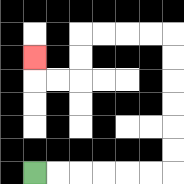{'start': '[1, 7]', 'end': '[1, 2]', 'path_directions': 'R,R,R,R,R,R,U,U,U,U,U,U,L,L,L,L,D,D,L,L,U', 'path_coordinates': '[[1, 7], [2, 7], [3, 7], [4, 7], [5, 7], [6, 7], [7, 7], [7, 6], [7, 5], [7, 4], [7, 3], [7, 2], [7, 1], [6, 1], [5, 1], [4, 1], [3, 1], [3, 2], [3, 3], [2, 3], [1, 3], [1, 2]]'}